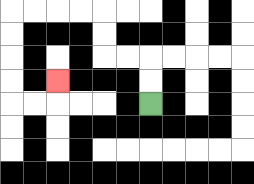{'start': '[6, 4]', 'end': '[2, 3]', 'path_directions': 'U,U,L,L,U,U,L,L,L,L,D,D,D,D,R,R,U', 'path_coordinates': '[[6, 4], [6, 3], [6, 2], [5, 2], [4, 2], [4, 1], [4, 0], [3, 0], [2, 0], [1, 0], [0, 0], [0, 1], [0, 2], [0, 3], [0, 4], [1, 4], [2, 4], [2, 3]]'}